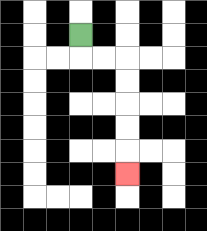{'start': '[3, 1]', 'end': '[5, 7]', 'path_directions': 'D,R,R,D,D,D,D,D', 'path_coordinates': '[[3, 1], [3, 2], [4, 2], [5, 2], [5, 3], [5, 4], [5, 5], [5, 6], [5, 7]]'}